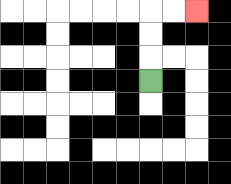{'start': '[6, 3]', 'end': '[8, 0]', 'path_directions': 'U,U,U,R,R', 'path_coordinates': '[[6, 3], [6, 2], [6, 1], [6, 0], [7, 0], [8, 0]]'}